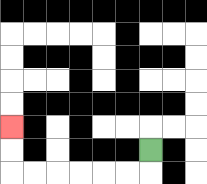{'start': '[6, 6]', 'end': '[0, 5]', 'path_directions': 'D,L,L,L,L,L,L,U,U', 'path_coordinates': '[[6, 6], [6, 7], [5, 7], [4, 7], [3, 7], [2, 7], [1, 7], [0, 7], [0, 6], [0, 5]]'}